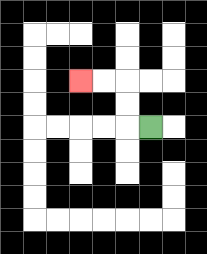{'start': '[6, 5]', 'end': '[3, 3]', 'path_directions': 'L,U,U,L,L', 'path_coordinates': '[[6, 5], [5, 5], [5, 4], [5, 3], [4, 3], [3, 3]]'}